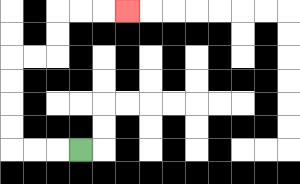{'start': '[3, 6]', 'end': '[5, 0]', 'path_directions': 'L,L,L,U,U,U,U,R,R,U,U,R,R,R', 'path_coordinates': '[[3, 6], [2, 6], [1, 6], [0, 6], [0, 5], [0, 4], [0, 3], [0, 2], [1, 2], [2, 2], [2, 1], [2, 0], [3, 0], [4, 0], [5, 0]]'}